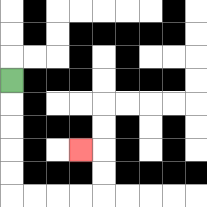{'start': '[0, 3]', 'end': '[3, 6]', 'path_directions': 'D,D,D,D,D,R,R,R,R,U,U,L', 'path_coordinates': '[[0, 3], [0, 4], [0, 5], [0, 6], [0, 7], [0, 8], [1, 8], [2, 8], [3, 8], [4, 8], [4, 7], [4, 6], [3, 6]]'}